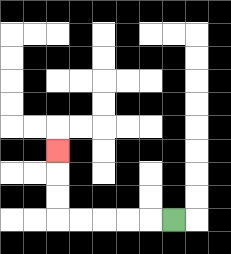{'start': '[7, 9]', 'end': '[2, 6]', 'path_directions': 'L,L,L,L,L,U,U,U', 'path_coordinates': '[[7, 9], [6, 9], [5, 9], [4, 9], [3, 9], [2, 9], [2, 8], [2, 7], [2, 6]]'}